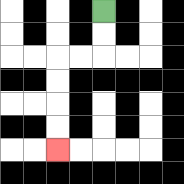{'start': '[4, 0]', 'end': '[2, 6]', 'path_directions': 'D,D,L,L,D,D,D,D', 'path_coordinates': '[[4, 0], [4, 1], [4, 2], [3, 2], [2, 2], [2, 3], [2, 4], [2, 5], [2, 6]]'}